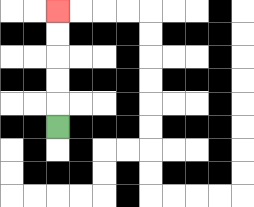{'start': '[2, 5]', 'end': '[2, 0]', 'path_directions': 'U,U,U,U,U', 'path_coordinates': '[[2, 5], [2, 4], [2, 3], [2, 2], [2, 1], [2, 0]]'}